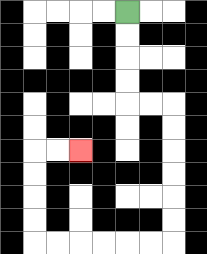{'start': '[5, 0]', 'end': '[3, 6]', 'path_directions': 'D,D,D,D,R,R,D,D,D,D,D,D,L,L,L,L,L,L,U,U,U,U,R,R', 'path_coordinates': '[[5, 0], [5, 1], [5, 2], [5, 3], [5, 4], [6, 4], [7, 4], [7, 5], [7, 6], [7, 7], [7, 8], [7, 9], [7, 10], [6, 10], [5, 10], [4, 10], [3, 10], [2, 10], [1, 10], [1, 9], [1, 8], [1, 7], [1, 6], [2, 6], [3, 6]]'}